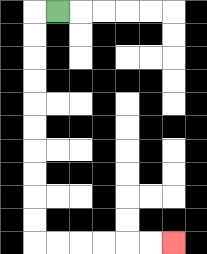{'start': '[2, 0]', 'end': '[7, 10]', 'path_directions': 'L,D,D,D,D,D,D,D,D,D,D,R,R,R,R,R,R', 'path_coordinates': '[[2, 0], [1, 0], [1, 1], [1, 2], [1, 3], [1, 4], [1, 5], [1, 6], [1, 7], [1, 8], [1, 9], [1, 10], [2, 10], [3, 10], [4, 10], [5, 10], [6, 10], [7, 10]]'}